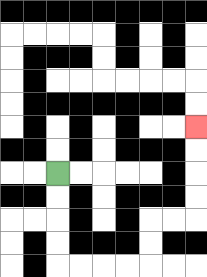{'start': '[2, 7]', 'end': '[8, 5]', 'path_directions': 'D,D,D,D,R,R,R,R,U,U,R,R,U,U,U,U', 'path_coordinates': '[[2, 7], [2, 8], [2, 9], [2, 10], [2, 11], [3, 11], [4, 11], [5, 11], [6, 11], [6, 10], [6, 9], [7, 9], [8, 9], [8, 8], [8, 7], [8, 6], [8, 5]]'}